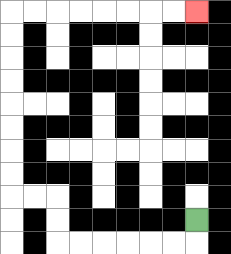{'start': '[8, 9]', 'end': '[8, 0]', 'path_directions': 'D,L,L,L,L,L,L,U,U,L,L,U,U,U,U,U,U,U,U,R,R,R,R,R,R,R,R', 'path_coordinates': '[[8, 9], [8, 10], [7, 10], [6, 10], [5, 10], [4, 10], [3, 10], [2, 10], [2, 9], [2, 8], [1, 8], [0, 8], [0, 7], [0, 6], [0, 5], [0, 4], [0, 3], [0, 2], [0, 1], [0, 0], [1, 0], [2, 0], [3, 0], [4, 0], [5, 0], [6, 0], [7, 0], [8, 0]]'}